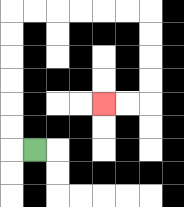{'start': '[1, 6]', 'end': '[4, 4]', 'path_directions': 'L,U,U,U,U,U,U,R,R,R,R,R,R,D,D,D,D,L,L', 'path_coordinates': '[[1, 6], [0, 6], [0, 5], [0, 4], [0, 3], [0, 2], [0, 1], [0, 0], [1, 0], [2, 0], [3, 0], [4, 0], [5, 0], [6, 0], [6, 1], [6, 2], [6, 3], [6, 4], [5, 4], [4, 4]]'}